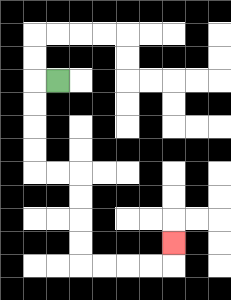{'start': '[2, 3]', 'end': '[7, 10]', 'path_directions': 'L,D,D,D,D,R,R,D,D,D,D,R,R,R,R,U', 'path_coordinates': '[[2, 3], [1, 3], [1, 4], [1, 5], [1, 6], [1, 7], [2, 7], [3, 7], [3, 8], [3, 9], [3, 10], [3, 11], [4, 11], [5, 11], [6, 11], [7, 11], [7, 10]]'}